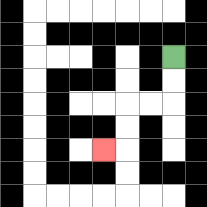{'start': '[7, 2]', 'end': '[4, 6]', 'path_directions': 'D,D,L,L,D,D,L', 'path_coordinates': '[[7, 2], [7, 3], [7, 4], [6, 4], [5, 4], [5, 5], [5, 6], [4, 6]]'}